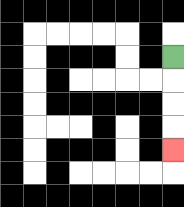{'start': '[7, 2]', 'end': '[7, 6]', 'path_directions': 'D,D,D,D', 'path_coordinates': '[[7, 2], [7, 3], [7, 4], [7, 5], [7, 6]]'}